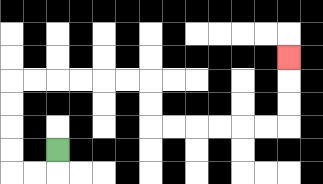{'start': '[2, 6]', 'end': '[12, 2]', 'path_directions': 'D,L,L,U,U,U,U,R,R,R,R,R,R,D,D,R,R,R,R,R,R,U,U,U', 'path_coordinates': '[[2, 6], [2, 7], [1, 7], [0, 7], [0, 6], [0, 5], [0, 4], [0, 3], [1, 3], [2, 3], [3, 3], [4, 3], [5, 3], [6, 3], [6, 4], [6, 5], [7, 5], [8, 5], [9, 5], [10, 5], [11, 5], [12, 5], [12, 4], [12, 3], [12, 2]]'}